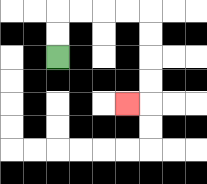{'start': '[2, 2]', 'end': '[5, 4]', 'path_directions': 'U,U,R,R,R,R,D,D,D,D,L', 'path_coordinates': '[[2, 2], [2, 1], [2, 0], [3, 0], [4, 0], [5, 0], [6, 0], [6, 1], [6, 2], [6, 3], [6, 4], [5, 4]]'}